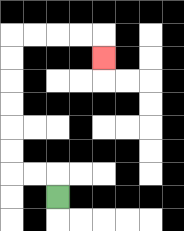{'start': '[2, 8]', 'end': '[4, 2]', 'path_directions': 'U,L,L,U,U,U,U,U,U,R,R,R,R,D', 'path_coordinates': '[[2, 8], [2, 7], [1, 7], [0, 7], [0, 6], [0, 5], [0, 4], [0, 3], [0, 2], [0, 1], [1, 1], [2, 1], [3, 1], [4, 1], [4, 2]]'}